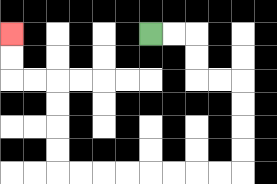{'start': '[6, 1]', 'end': '[0, 1]', 'path_directions': 'R,R,D,D,R,R,D,D,D,D,L,L,L,L,L,L,L,L,U,U,U,U,L,L,U,U', 'path_coordinates': '[[6, 1], [7, 1], [8, 1], [8, 2], [8, 3], [9, 3], [10, 3], [10, 4], [10, 5], [10, 6], [10, 7], [9, 7], [8, 7], [7, 7], [6, 7], [5, 7], [4, 7], [3, 7], [2, 7], [2, 6], [2, 5], [2, 4], [2, 3], [1, 3], [0, 3], [0, 2], [0, 1]]'}